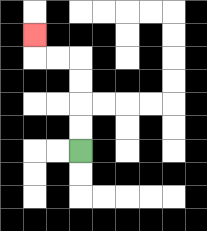{'start': '[3, 6]', 'end': '[1, 1]', 'path_directions': 'U,U,U,U,L,L,U', 'path_coordinates': '[[3, 6], [3, 5], [3, 4], [3, 3], [3, 2], [2, 2], [1, 2], [1, 1]]'}